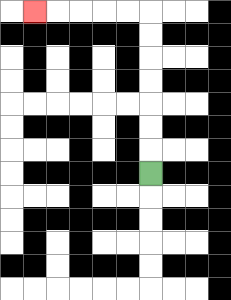{'start': '[6, 7]', 'end': '[1, 0]', 'path_directions': 'U,U,U,U,U,U,U,L,L,L,L,L', 'path_coordinates': '[[6, 7], [6, 6], [6, 5], [6, 4], [6, 3], [6, 2], [6, 1], [6, 0], [5, 0], [4, 0], [3, 0], [2, 0], [1, 0]]'}